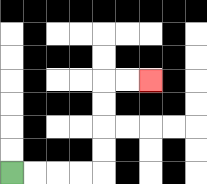{'start': '[0, 7]', 'end': '[6, 3]', 'path_directions': 'R,R,R,R,U,U,U,U,R,R', 'path_coordinates': '[[0, 7], [1, 7], [2, 7], [3, 7], [4, 7], [4, 6], [4, 5], [4, 4], [4, 3], [5, 3], [6, 3]]'}